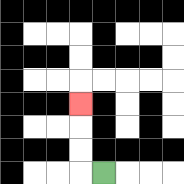{'start': '[4, 7]', 'end': '[3, 4]', 'path_directions': 'L,U,U,U', 'path_coordinates': '[[4, 7], [3, 7], [3, 6], [3, 5], [3, 4]]'}